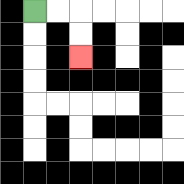{'start': '[1, 0]', 'end': '[3, 2]', 'path_directions': 'R,R,D,D', 'path_coordinates': '[[1, 0], [2, 0], [3, 0], [3, 1], [3, 2]]'}